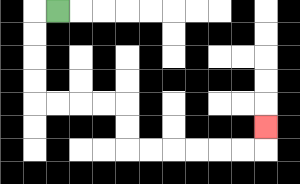{'start': '[2, 0]', 'end': '[11, 5]', 'path_directions': 'L,D,D,D,D,R,R,R,R,D,D,R,R,R,R,R,R,U', 'path_coordinates': '[[2, 0], [1, 0], [1, 1], [1, 2], [1, 3], [1, 4], [2, 4], [3, 4], [4, 4], [5, 4], [5, 5], [5, 6], [6, 6], [7, 6], [8, 6], [9, 6], [10, 6], [11, 6], [11, 5]]'}